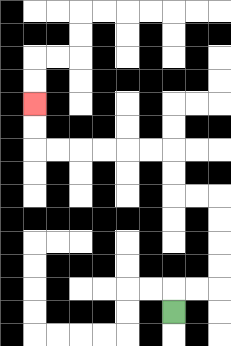{'start': '[7, 13]', 'end': '[1, 4]', 'path_directions': 'U,R,R,U,U,U,U,L,L,U,U,L,L,L,L,L,L,U,U', 'path_coordinates': '[[7, 13], [7, 12], [8, 12], [9, 12], [9, 11], [9, 10], [9, 9], [9, 8], [8, 8], [7, 8], [7, 7], [7, 6], [6, 6], [5, 6], [4, 6], [3, 6], [2, 6], [1, 6], [1, 5], [1, 4]]'}